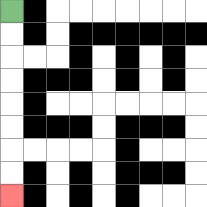{'start': '[0, 0]', 'end': '[0, 8]', 'path_directions': 'D,D,D,D,D,D,D,D', 'path_coordinates': '[[0, 0], [0, 1], [0, 2], [0, 3], [0, 4], [0, 5], [0, 6], [0, 7], [0, 8]]'}